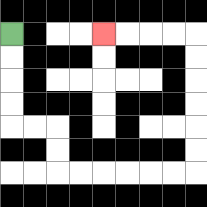{'start': '[0, 1]', 'end': '[4, 1]', 'path_directions': 'D,D,D,D,R,R,D,D,R,R,R,R,R,R,U,U,U,U,U,U,L,L,L,L', 'path_coordinates': '[[0, 1], [0, 2], [0, 3], [0, 4], [0, 5], [1, 5], [2, 5], [2, 6], [2, 7], [3, 7], [4, 7], [5, 7], [6, 7], [7, 7], [8, 7], [8, 6], [8, 5], [8, 4], [8, 3], [8, 2], [8, 1], [7, 1], [6, 1], [5, 1], [4, 1]]'}